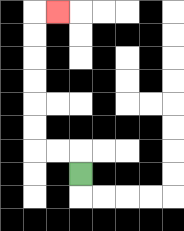{'start': '[3, 7]', 'end': '[2, 0]', 'path_directions': 'U,L,L,U,U,U,U,U,U,R', 'path_coordinates': '[[3, 7], [3, 6], [2, 6], [1, 6], [1, 5], [1, 4], [1, 3], [1, 2], [1, 1], [1, 0], [2, 0]]'}